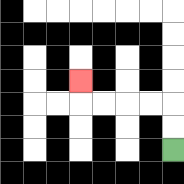{'start': '[7, 6]', 'end': '[3, 3]', 'path_directions': 'U,U,L,L,L,L,U', 'path_coordinates': '[[7, 6], [7, 5], [7, 4], [6, 4], [5, 4], [4, 4], [3, 4], [3, 3]]'}